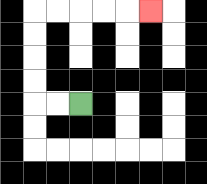{'start': '[3, 4]', 'end': '[6, 0]', 'path_directions': 'L,L,U,U,U,U,R,R,R,R,R', 'path_coordinates': '[[3, 4], [2, 4], [1, 4], [1, 3], [1, 2], [1, 1], [1, 0], [2, 0], [3, 0], [4, 0], [5, 0], [6, 0]]'}